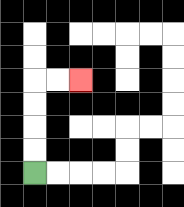{'start': '[1, 7]', 'end': '[3, 3]', 'path_directions': 'U,U,U,U,R,R', 'path_coordinates': '[[1, 7], [1, 6], [1, 5], [1, 4], [1, 3], [2, 3], [3, 3]]'}